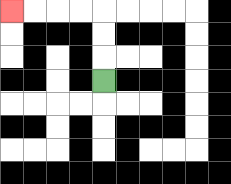{'start': '[4, 3]', 'end': '[0, 0]', 'path_directions': 'U,U,U,L,L,L,L', 'path_coordinates': '[[4, 3], [4, 2], [4, 1], [4, 0], [3, 0], [2, 0], [1, 0], [0, 0]]'}